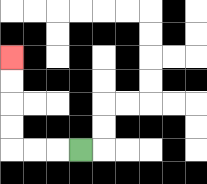{'start': '[3, 6]', 'end': '[0, 2]', 'path_directions': 'L,L,L,U,U,U,U', 'path_coordinates': '[[3, 6], [2, 6], [1, 6], [0, 6], [0, 5], [0, 4], [0, 3], [0, 2]]'}